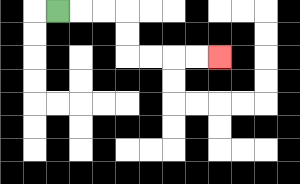{'start': '[2, 0]', 'end': '[9, 2]', 'path_directions': 'R,R,R,D,D,R,R,R,R', 'path_coordinates': '[[2, 0], [3, 0], [4, 0], [5, 0], [5, 1], [5, 2], [6, 2], [7, 2], [8, 2], [9, 2]]'}